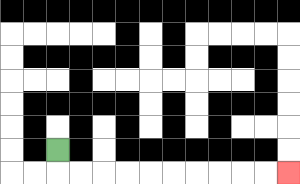{'start': '[2, 6]', 'end': '[12, 7]', 'path_directions': 'D,R,R,R,R,R,R,R,R,R,R', 'path_coordinates': '[[2, 6], [2, 7], [3, 7], [4, 7], [5, 7], [6, 7], [7, 7], [8, 7], [9, 7], [10, 7], [11, 7], [12, 7]]'}